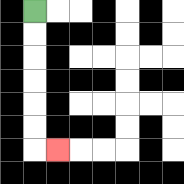{'start': '[1, 0]', 'end': '[2, 6]', 'path_directions': 'D,D,D,D,D,D,R', 'path_coordinates': '[[1, 0], [1, 1], [1, 2], [1, 3], [1, 4], [1, 5], [1, 6], [2, 6]]'}